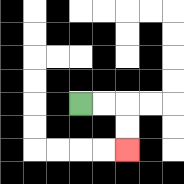{'start': '[3, 4]', 'end': '[5, 6]', 'path_directions': 'R,R,D,D', 'path_coordinates': '[[3, 4], [4, 4], [5, 4], [5, 5], [5, 6]]'}